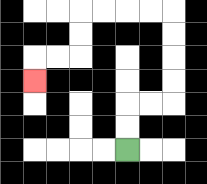{'start': '[5, 6]', 'end': '[1, 3]', 'path_directions': 'U,U,R,R,U,U,U,U,L,L,L,L,D,D,L,L,D', 'path_coordinates': '[[5, 6], [5, 5], [5, 4], [6, 4], [7, 4], [7, 3], [7, 2], [7, 1], [7, 0], [6, 0], [5, 0], [4, 0], [3, 0], [3, 1], [3, 2], [2, 2], [1, 2], [1, 3]]'}